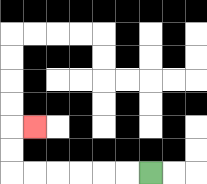{'start': '[6, 7]', 'end': '[1, 5]', 'path_directions': 'L,L,L,L,L,L,U,U,R', 'path_coordinates': '[[6, 7], [5, 7], [4, 7], [3, 7], [2, 7], [1, 7], [0, 7], [0, 6], [0, 5], [1, 5]]'}